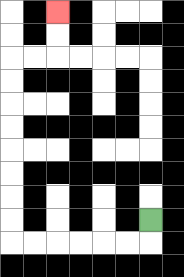{'start': '[6, 9]', 'end': '[2, 0]', 'path_directions': 'D,L,L,L,L,L,L,U,U,U,U,U,U,U,U,R,R,U,U', 'path_coordinates': '[[6, 9], [6, 10], [5, 10], [4, 10], [3, 10], [2, 10], [1, 10], [0, 10], [0, 9], [0, 8], [0, 7], [0, 6], [0, 5], [0, 4], [0, 3], [0, 2], [1, 2], [2, 2], [2, 1], [2, 0]]'}